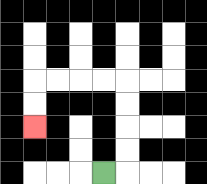{'start': '[4, 7]', 'end': '[1, 5]', 'path_directions': 'R,U,U,U,U,L,L,L,L,D,D', 'path_coordinates': '[[4, 7], [5, 7], [5, 6], [5, 5], [5, 4], [5, 3], [4, 3], [3, 3], [2, 3], [1, 3], [1, 4], [1, 5]]'}